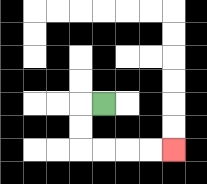{'start': '[4, 4]', 'end': '[7, 6]', 'path_directions': 'L,D,D,R,R,R,R', 'path_coordinates': '[[4, 4], [3, 4], [3, 5], [3, 6], [4, 6], [5, 6], [6, 6], [7, 6]]'}